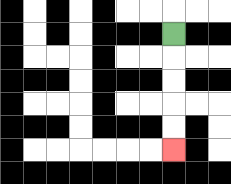{'start': '[7, 1]', 'end': '[7, 6]', 'path_directions': 'D,D,D,D,D', 'path_coordinates': '[[7, 1], [7, 2], [7, 3], [7, 4], [7, 5], [7, 6]]'}